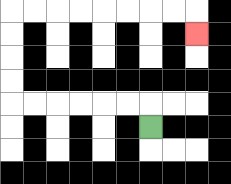{'start': '[6, 5]', 'end': '[8, 1]', 'path_directions': 'U,L,L,L,L,L,L,U,U,U,U,R,R,R,R,R,R,R,R,D', 'path_coordinates': '[[6, 5], [6, 4], [5, 4], [4, 4], [3, 4], [2, 4], [1, 4], [0, 4], [0, 3], [0, 2], [0, 1], [0, 0], [1, 0], [2, 0], [3, 0], [4, 0], [5, 0], [6, 0], [7, 0], [8, 0], [8, 1]]'}